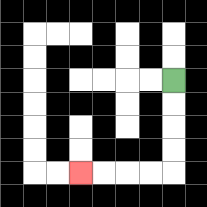{'start': '[7, 3]', 'end': '[3, 7]', 'path_directions': 'D,D,D,D,L,L,L,L', 'path_coordinates': '[[7, 3], [7, 4], [7, 5], [7, 6], [7, 7], [6, 7], [5, 7], [4, 7], [3, 7]]'}